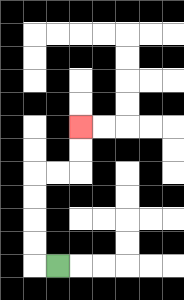{'start': '[2, 11]', 'end': '[3, 5]', 'path_directions': 'L,U,U,U,U,R,R,U,U', 'path_coordinates': '[[2, 11], [1, 11], [1, 10], [1, 9], [1, 8], [1, 7], [2, 7], [3, 7], [3, 6], [3, 5]]'}